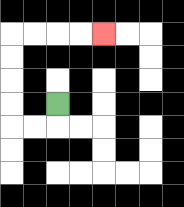{'start': '[2, 4]', 'end': '[4, 1]', 'path_directions': 'D,L,L,U,U,U,U,R,R,R,R', 'path_coordinates': '[[2, 4], [2, 5], [1, 5], [0, 5], [0, 4], [0, 3], [0, 2], [0, 1], [1, 1], [2, 1], [3, 1], [4, 1]]'}